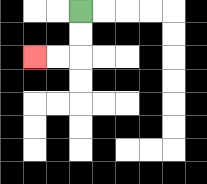{'start': '[3, 0]', 'end': '[1, 2]', 'path_directions': 'D,D,L,L', 'path_coordinates': '[[3, 0], [3, 1], [3, 2], [2, 2], [1, 2]]'}